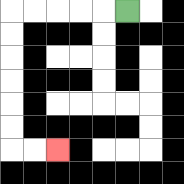{'start': '[5, 0]', 'end': '[2, 6]', 'path_directions': 'L,L,L,L,L,D,D,D,D,D,D,R,R', 'path_coordinates': '[[5, 0], [4, 0], [3, 0], [2, 0], [1, 0], [0, 0], [0, 1], [0, 2], [0, 3], [0, 4], [0, 5], [0, 6], [1, 6], [2, 6]]'}